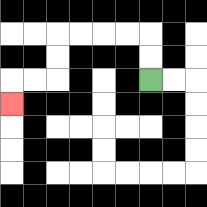{'start': '[6, 3]', 'end': '[0, 4]', 'path_directions': 'U,U,L,L,L,L,D,D,L,L,D', 'path_coordinates': '[[6, 3], [6, 2], [6, 1], [5, 1], [4, 1], [3, 1], [2, 1], [2, 2], [2, 3], [1, 3], [0, 3], [0, 4]]'}